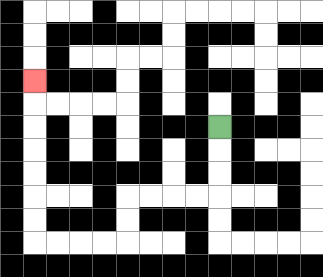{'start': '[9, 5]', 'end': '[1, 3]', 'path_directions': 'D,D,D,L,L,L,L,D,D,L,L,L,L,U,U,U,U,U,U,U', 'path_coordinates': '[[9, 5], [9, 6], [9, 7], [9, 8], [8, 8], [7, 8], [6, 8], [5, 8], [5, 9], [5, 10], [4, 10], [3, 10], [2, 10], [1, 10], [1, 9], [1, 8], [1, 7], [1, 6], [1, 5], [1, 4], [1, 3]]'}